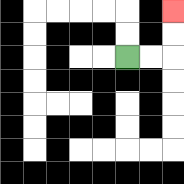{'start': '[5, 2]', 'end': '[7, 0]', 'path_directions': 'R,R,U,U', 'path_coordinates': '[[5, 2], [6, 2], [7, 2], [7, 1], [7, 0]]'}